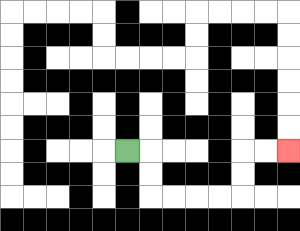{'start': '[5, 6]', 'end': '[12, 6]', 'path_directions': 'R,D,D,R,R,R,R,U,U,R,R', 'path_coordinates': '[[5, 6], [6, 6], [6, 7], [6, 8], [7, 8], [8, 8], [9, 8], [10, 8], [10, 7], [10, 6], [11, 6], [12, 6]]'}